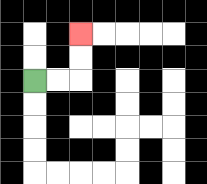{'start': '[1, 3]', 'end': '[3, 1]', 'path_directions': 'R,R,U,U', 'path_coordinates': '[[1, 3], [2, 3], [3, 3], [3, 2], [3, 1]]'}